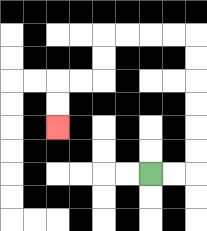{'start': '[6, 7]', 'end': '[2, 5]', 'path_directions': 'R,R,U,U,U,U,U,U,L,L,L,L,D,D,L,L,D,D', 'path_coordinates': '[[6, 7], [7, 7], [8, 7], [8, 6], [8, 5], [8, 4], [8, 3], [8, 2], [8, 1], [7, 1], [6, 1], [5, 1], [4, 1], [4, 2], [4, 3], [3, 3], [2, 3], [2, 4], [2, 5]]'}